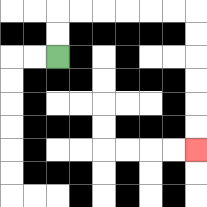{'start': '[2, 2]', 'end': '[8, 6]', 'path_directions': 'U,U,R,R,R,R,R,R,D,D,D,D,D,D', 'path_coordinates': '[[2, 2], [2, 1], [2, 0], [3, 0], [4, 0], [5, 0], [6, 0], [7, 0], [8, 0], [8, 1], [8, 2], [8, 3], [8, 4], [8, 5], [8, 6]]'}